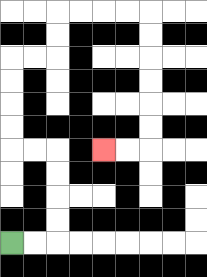{'start': '[0, 10]', 'end': '[4, 6]', 'path_directions': 'R,R,U,U,U,U,L,L,U,U,U,U,R,R,U,U,R,R,R,R,D,D,D,D,D,D,L,L', 'path_coordinates': '[[0, 10], [1, 10], [2, 10], [2, 9], [2, 8], [2, 7], [2, 6], [1, 6], [0, 6], [0, 5], [0, 4], [0, 3], [0, 2], [1, 2], [2, 2], [2, 1], [2, 0], [3, 0], [4, 0], [5, 0], [6, 0], [6, 1], [6, 2], [6, 3], [6, 4], [6, 5], [6, 6], [5, 6], [4, 6]]'}